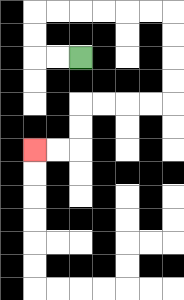{'start': '[3, 2]', 'end': '[1, 6]', 'path_directions': 'L,L,U,U,R,R,R,R,R,R,D,D,D,D,L,L,L,L,D,D,L,L', 'path_coordinates': '[[3, 2], [2, 2], [1, 2], [1, 1], [1, 0], [2, 0], [3, 0], [4, 0], [5, 0], [6, 0], [7, 0], [7, 1], [7, 2], [7, 3], [7, 4], [6, 4], [5, 4], [4, 4], [3, 4], [3, 5], [3, 6], [2, 6], [1, 6]]'}